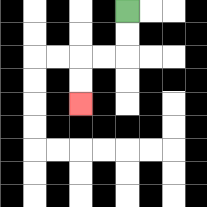{'start': '[5, 0]', 'end': '[3, 4]', 'path_directions': 'D,D,L,L,D,D', 'path_coordinates': '[[5, 0], [5, 1], [5, 2], [4, 2], [3, 2], [3, 3], [3, 4]]'}